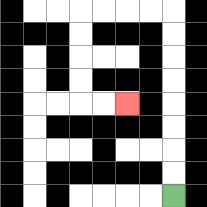{'start': '[7, 8]', 'end': '[5, 4]', 'path_directions': 'U,U,U,U,U,U,U,U,L,L,L,L,D,D,D,D,R,R', 'path_coordinates': '[[7, 8], [7, 7], [7, 6], [7, 5], [7, 4], [7, 3], [7, 2], [7, 1], [7, 0], [6, 0], [5, 0], [4, 0], [3, 0], [3, 1], [3, 2], [3, 3], [3, 4], [4, 4], [5, 4]]'}